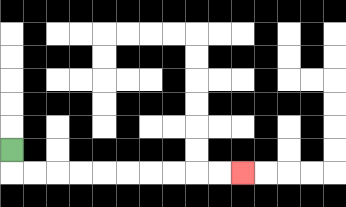{'start': '[0, 6]', 'end': '[10, 7]', 'path_directions': 'D,R,R,R,R,R,R,R,R,R,R', 'path_coordinates': '[[0, 6], [0, 7], [1, 7], [2, 7], [3, 7], [4, 7], [5, 7], [6, 7], [7, 7], [8, 7], [9, 7], [10, 7]]'}